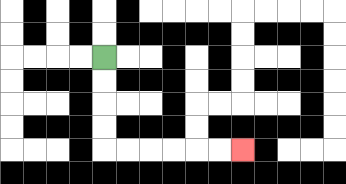{'start': '[4, 2]', 'end': '[10, 6]', 'path_directions': 'D,D,D,D,R,R,R,R,R,R', 'path_coordinates': '[[4, 2], [4, 3], [4, 4], [4, 5], [4, 6], [5, 6], [6, 6], [7, 6], [8, 6], [9, 6], [10, 6]]'}